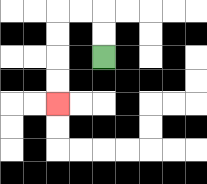{'start': '[4, 2]', 'end': '[2, 4]', 'path_directions': 'U,U,L,L,D,D,D,D', 'path_coordinates': '[[4, 2], [4, 1], [4, 0], [3, 0], [2, 0], [2, 1], [2, 2], [2, 3], [2, 4]]'}